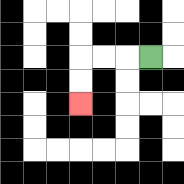{'start': '[6, 2]', 'end': '[3, 4]', 'path_directions': 'L,L,L,D,D', 'path_coordinates': '[[6, 2], [5, 2], [4, 2], [3, 2], [3, 3], [3, 4]]'}